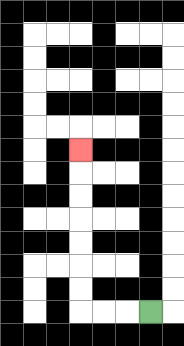{'start': '[6, 13]', 'end': '[3, 6]', 'path_directions': 'L,L,L,U,U,U,U,U,U,U', 'path_coordinates': '[[6, 13], [5, 13], [4, 13], [3, 13], [3, 12], [3, 11], [3, 10], [3, 9], [3, 8], [3, 7], [3, 6]]'}